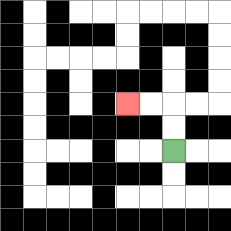{'start': '[7, 6]', 'end': '[5, 4]', 'path_directions': 'U,U,L,L', 'path_coordinates': '[[7, 6], [7, 5], [7, 4], [6, 4], [5, 4]]'}